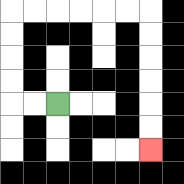{'start': '[2, 4]', 'end': '[6, 6]', 'path_directions': 'L,L,U,U,U,U,R,R,R,R,R,R,D,D,D,D,D,D', 'path_coordinates': '[[2, 4], [1, 4], [0, 4], [0, 3], [0, 2], [0, 1], [0, 0], [1, 0], [2, 0], [3, 0], [4, 0], [5, 0], [6, 0], [6, 1], [6, 2], [6, 3], [6, 4], [6, 5], [6, 6]]'}